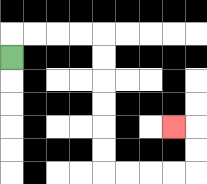{'start': '[0, 2]', 'end': '[7, 5]', 'path_directions': 'U,R,R,R,R,D,D,D,D,D,D,R,R,R,R,U,U,L', 'path_coordinates': '[[0, 2], [0, 1], [1, 1], [2, 1], [3, 1], [4, 1], [4, 2], [4, 3], [4, 4], [4, 5], [4, 6], [4, 7], [5, 7], [6, 7], [7, 7], [8, 7], [8, 6], [8, 5], [7, 5]]'}